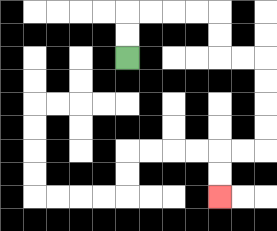{'start': '[5, 2]', 'end': '[9, 8]', 'path_directions': 'U,U,R,R,R,R,D,D,R,R,D,D,D,D,L,L,D,D', 'path_coordinates': '[[5, 2], [5, 1], [5, 0], [6, 0], [7, 0], [8, 0], [9, 0], [9, 1], [9, 2], [10, 2], [11, 2], [11, 3], [11, 4], [11, 5], [11, 6], [10, 6], [9, 6], [9, 7], [9, 8]]'}